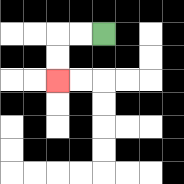{'start': '[4, 1]', 'end': '[2, 3]', 'path_directions': 'L,L,D,D', 'path_coordinates': '[[4, 1], [3, 1], [2, 1], [2, 2], [2, 3]]'}